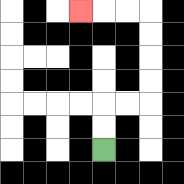{'start': '[4, 6]', 'end': '[3, 0]', 'path_directions': 'U,U,R,R,U,U,U,U,L,L,L', 'path_coordinates': '[[4, 6], [4, 5], [4, 4], [5, 4], [6, 4], [6, 3], [6, 2], [6, 1], [6, 0], [5, 0], [4, 0], [3, 0]]'}